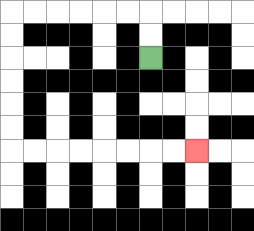{'start': '[6, 2]', 'end': '[8, 6]', 'path_directions': 'U,U,L,L,L,L,L,L,D,D,D,D,D,D,R,R,R,R,R,R,R,R', 'path_coordinates': '[[6, 2], [6, 1], [6, 0], [5, 0], [4, 0], [3, 0], [2, 0], [1, 0], [0, 0], [0, 1], [0, 2], [0, 3], [0, 4], [0, 5], [0, 6], [1, 6], [2, 6], [3, 6], [4, 6], [5, 6], [6, 6], [7, 6], [8, 6]]'}